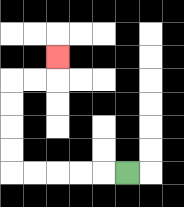{'start': '[5, 7]', 'end': '[2, 2]', 'path_directions': 'L,L,L,L,L,U,U,U,U,R,R,U', 'path_coordinates': '[[5, 7], [4, 7], [3, 7], [2, 7], [1, 7], [0, 7], [0, 6], [0, 5], [0, 4], [0, 3], [1, 3], [2, 3], [2, 2]]'}